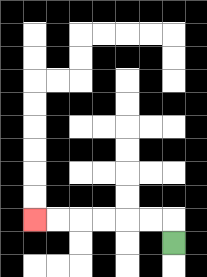{'start': '[7, 10]', 'end': '[1, 9]', 'path_directions': 'U,L,L,L,L,L,L', 'path_coordinates': '[[7, 10], [7, 9], [6, 9], [5, 9], [4, 9], [3, 9], [2, 9], [1, 9]]'}